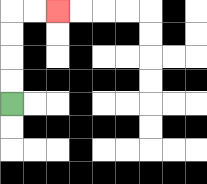{'start': '[0, 4]', 'end': '[2, 0]', 'path_directions': 'U,U,U,U,R,R', 'path_coordinates': '[[0, 4], [0, 3], [0, 2], [0, 1], [0, 0], [1, 0], [2, 0]]'}